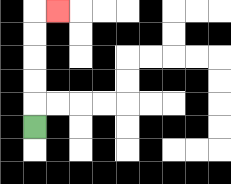{'start': '[1, 5]', 'end': '[2, 0]', 'path_directions': 'U,U,U,U,U,R', 'path_coordinates': '[[1, 5], [1, 4], [1, 3], [1, 2], [1, 1], [1, 0], [2, 0]]'}